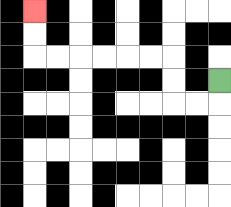{'start': '[9, 3]', 'end': '[1, 0]', 'path_directions': 'D,L,L,U,U,L,L,L,L,L,L,U,U', 'path_coordinates': '[[9, 3], [9, 4], [8, 4], [7, 4], [7, 3], [7, 2], [6, 2], [5, 2], [4, 2], [3, 2], [2, 2], [1, 2], [1, 1], [1, 0]]'}